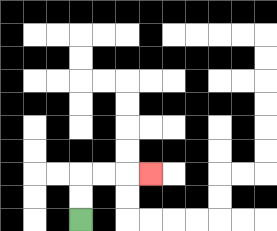{'start': '[3, 9]', 'end': '[6, 7]', 'path_directions': 'U,U,R,R,R', 'path_coordinates': '[[3, 9], [3, 8], [3, 7], [4, 7], [5, 7], [6, 7]]'}